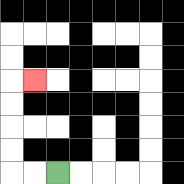{'start': '[2, 7]', 'end': '[1, 3]', 'path_directions': 'L,L,U,U,U,U,R', 'path_coordinates': '[[2, 7], [1, 7], [0, 7], [0, 6], [0, 5], [0, 4], [0, 3], [1, 3]]'}